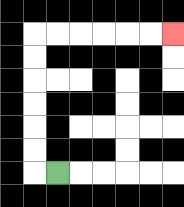{'start': '[2, 7]', 'end': '[7, 1]', 'path_directions': 'L,U,U,U,U,U,U,R,R,R,R,R,R', 'path_coordinates': '[[2, 7], [1, 7], [1, 6], [1, 5], [1, 4], [1, 3], [1, 2], [1, 1], [2, 1], [3, 1], [4, 1], [5, 1], [6, 1], [7, 1]]'}